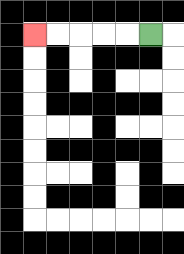{'start': '[6, 1]', 'end': '[1, 1]', 'path_directions': 'L,L,L,L,L', 'path_coordinates': '[[6, 1], [5, 1], [4, 1], [3, 1], [2, 1], [1, 1]]'}